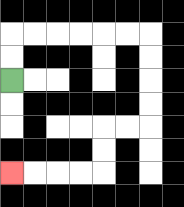{'start': '[0, 3]', 'end': '[0, 7]', 'path_directions': 'U,U,R,R,R,R,R,R,D,D,D,D,L,L,D,D,L,L,L,L', 'path_coordinates': '[[0, 3], [0, 2], [0, 1], [1, 1], [2, 1], [3, 1], [4, 1], [5, 1], [6, 1], [6, 2], [6, 3], [6, 4], [6, 5], [5, 5], [4, 5], [4, 6], [4, 7], [3, 7], [2, 7], [1, 7], [0, 7]]'}